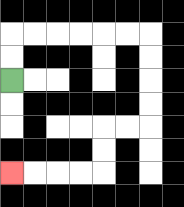{'start': '[0, 3]', 'end': '[0, 7]', 'path_directions': 'U,U,R,R,R,R,R,R,D,D,D,D,L,L,D,D,L,L,L,L', 'path_coordinates': '[[0, 3], [0, 2], [0, 1], [1, 1], [2, 1], [3, 1], [4, 1], [5, 1], [6, 1], [6, 2], [6, 3], [6, 4], [6, 5], [5, 5], [4, 5], [4, 6], [4, 7], [3, 7], [2, 7], [1, 7], [0, 7]]'}